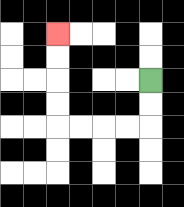{'start': '[6, 3]', 'end': '[2, 1]', 'path_directions': 'D,D,L,L,L,L,U,U,U,U', 'path_coordinates': '[[6, 3], [6, 4], [6, 5], [5, 5], [4, 5], [3, 5], [2, 5], [2, 4], [2, 3], [2, 2], [2, 1]]'}